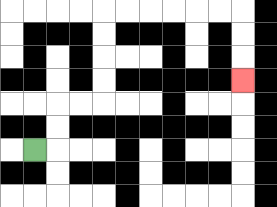{'start': '[1, 6]', 'end': '[10, 3]', 'path_directions': 'R,U,U,R,R,U,U,U,U,R,R,R,R,R,R,D,D,D', 'path_coordinates': '[[1, 6], [2, 6], [2, 5], [2, 4], [3, 4], [4, 4], [4, 3], [4, 2], [4, 1], [4, 0], [5, 0], [6, 0], [7, 0], [8, 0], [9, 0], [10, 0], [10, 1], [10, 2], [10, 3]]'}